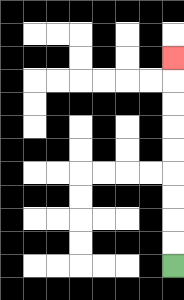{'start': '[7, 11]', 'end': '[7, 2]', 'path_directions': 'U,U,U,U,U,U,U,U,U', 'path_coordinates': '[[7, 11], [7, 10], [7, 9], [7, 8], [7, 7], [7, 6], [7, 5], [7, 4], [7, 3], [7, 2]]'}